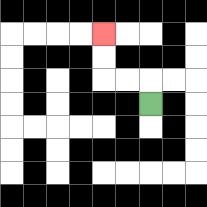{'start': '[6, 4]', 'end': '[4, 1]', 'path_directions': 'U,L,L,U,U', 'path_coordinates': '[[6, 4], [6, 3], [5, 3], [4, 3], [4, 2], [4, 1]]'}